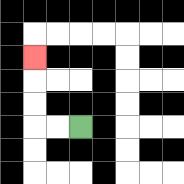{'start': '[3, 5]', 'end': '[1, 2]', 'path_directions': 'L,L,U,U,U', 'path_coordinates': '[[3, 5], [2, 5], [1, 5], [1, 4], [1, 3], [1, 2]]'}